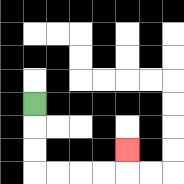{'start': '[1, 4]', 'end': '[5, 6]', 'path_directions': 'D,D,D,R,R,R,R,U', 'path_coordinates': '[[1, 4], [1, 5], [1, 6], [1, 7], [2, 7], [3, 7], [4, 7], [5, 7], [5, 6]]'}